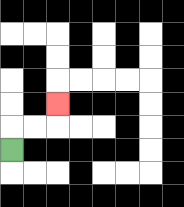{'start': '[0, 6]', 'end': '[2, 4]', 'path_directions': 'U,R,R,U', 'path_coordinates': '[[0, 6], [0, 5], [1, 5], [2, 5], [2, 4]]'}